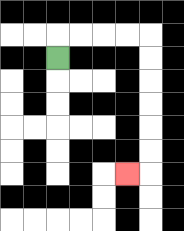{'start': '[2, 2]', 'end': '[5, 7]', 'path_directions': 'U,R,R,R,R,D,D,D,D,D,D,L', 'path_coordinates': '[[2, 2], [2, 1], [3, 1], [4, 1], [5, 1], [6, 1], [6, 2], [6, 3], [6, 4], [6, 5], [6, 6], [6, 7], [5, 7]]'}